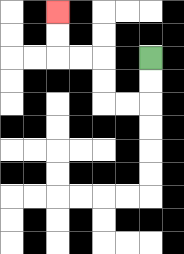{'start': '[6, 2]', 'end': '[2, 0]', 'path_directions': 'D,D,L,L,U,U,L,L,U,U', 'path_coordinates': '[[6, 2], [6, 3], [6, 4], [5, 4], [4, 4], [4, 3], [4, 2], [3, 2], [2, 2], [2, 1], [2, 0]]'}